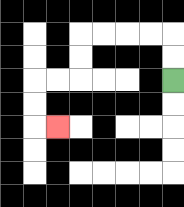{'start': '[7, 3]', 'end': '[2, 5]', 'path_directions': 'U,U,L,L,L,L,D,D,L,L,D,D,R', 'path_coordinates': '[[7, 3], [7, 2], [7, 1], [6, 1], [5, 1], [4, 1], [3, 1], [3, 2], [3, 3], [2, 3], [1, 3], [1, 4], [1, 5], [2, 5]]'}